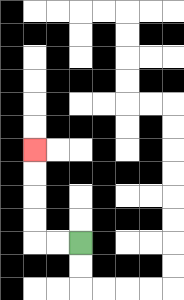{'start': '[3, 10]', 'end': '[1, 6]', 'path_directions': 'L,L,U,U,U,U', 'path_coordinates': '[[3, 10], [2, 10], [1, 10], [1, 9], [1, 8], [1, 7], [1, 6]]'}